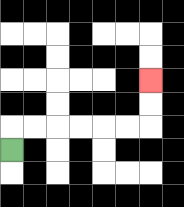{'start': '[0, 6]', 'end': '[6, 3]', 'path_directions': 'U,R,R,R,R,R,R,U,U', 'path_coordinates': '[[0, 6], [0, 5], [1, 5], [2, 5], [3, 5], [4, 5], [5, 5], [6, 5], [6, 4], [6, 3]]'}